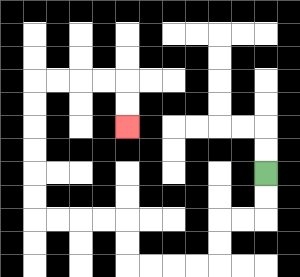{'start': '[11, 7]', 'end': '[5, 5]', 'path_directions': 'D,D,L,L,D,D,L,L,L,L,U,U,L,L,L,L,U,U,U,U,U,U,R,R,R,R,D,D', 'path_coordinates': '[[11, 7], [11, 8], [11, 9], [10, 9], [9, 9], [9, 10], [9, 11], [8, 11], [7, 11], [6, 11], [5, 11], [5, 10], [5, 9], [4, 9], [3, 9], [2, 9], [1, 9], [1, 8], [1, 7], [1, 6], [1, 5], [1, 4], [1, 3], [2, 3], [3, 3], [4, 3], [5, 3], [5, 4], [5, 5]]'}